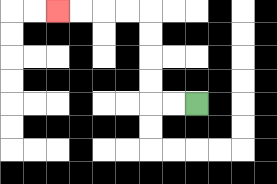{'start': '[8, 4]', 'end': '[2, 0]', 'path_directions': 'L,L,U,U,U,U,L,L,L,L', 'path_coordinates': '[[8, 4], [7, 4], [6, 4], [6, 3], [6, 2], [6, 1], [6, 0], [5, 0], [4, 0], [3, 0], [2, 0]]'}